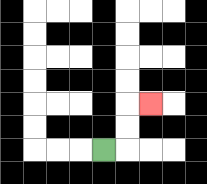{'start': '[4, 6]', 'end': '[6, 4]', 'path_directions': 'R,U,U,R', 'path_coordinates': '[[4, 6], [5, 6], [5, 5], [5, 4], [6, 4]]'}